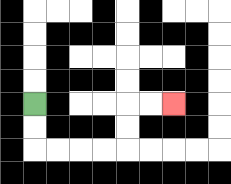{'start': '[1, 4]', 'end': '[7, 4]', 'path_directions': 'D,D,R,R,R,R,U,U,R,R', 'path_coordinates': '[[1, 4], [1, 5], [1, 6], [2, 6], [3, 6], [4, 6], [5, 6], [5, 5], [5, 4], [6, 4], [7, 4]]'}